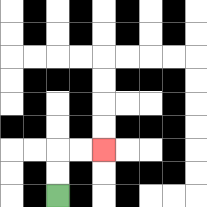{'start': '[2, 8]', 'end': '[4, 6]', 'path_directions': 'U,U,R,R', 'path_coordinates': '[[2, 8], [2, 7], [2, 6], [3, 6], [4, 6]]'}